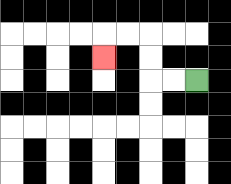{'start': '[8, 3]', 'end': '[4, 2]', 'path_directions': 'L,L,U,U,L,L,D', 'path_coordinates': '[[8, 3], [7, 3], [6, 3], [6, 2], [6, 1], [5, 1], [4, 1], [4, 2]]'}